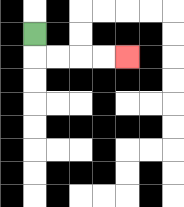{'start': '[1, 1]', 'end': '[5, 2]', 'path_directions': 'D,R,R,R,R', 'path_coordinates': '[[1, 1], [1, 2], [2, 2], [3, 2], [4, 2], [5, 2]]'}